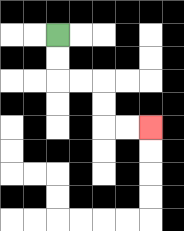{'start': '[2, 1]', 'end': '[6, 5]', 'path_directions': 'D,D,R,R,D,D,R,R', 'path_coordinates': '[[2, 1], [2, 2], [2, 3], [3, 3], [4, 3], [4, 4], [4, 5], [5, 5], [6, 5]]'}